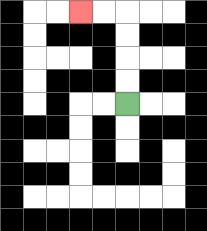{'start': '[5, 4]', 'end': '[3, 0]', 'path_directions': 'U,U,U,U,L,L', 'path_coordinates': '[[5, 4], [5, 3], [5, 2], [5, 1], [5, 0], [4, 0], [3, 0]]'}